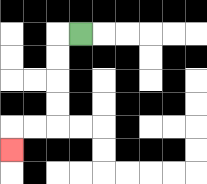{'start': '[3, 1]', 'end': '[0, 6]', 'path_directions': 'L,D,D,D,D,L,L,D', 'path_coordinates': '[[3, 1], [2, 1], [2, 2], [2, 3], [2, 4], [2, 5], [1, 5], [0, 5], [0, 6]]'}